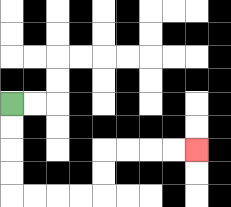{'start': '[0, 4]', 'end': '[8, 6]', 'path_directions': 'D,D,D,D,R,R,R,R,U,U,R,R,R,R', 'path_coordinates': '[[0, 4], [0, 5], [0, 6], [0, 7], [0, 8], [1, 8], [2, 8], [3, 8], [4, 8], [4, 7], [4, 6], [5, 6], [6, 6], [7, 6], [8, 6]]'}